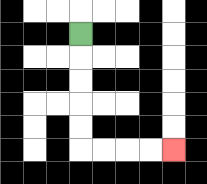{'start': '[3, 1]', 'end': '[7, 6]', 'path_directions': 'D,D,D,D,D,R,R,R,R', 'path_coordinates': '[[3, 1], [3, 2], [3, 3], [3, 4], [3, 5], [3, 6], [4, 6], [5, 6], [6, 6], [7, 6]]'}